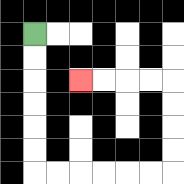{'start': '[1, 1]', 'end': '[3, 3]', 'path_directions': 'D,D,D,D,D,D,R,R,R,R,R,R,U,U,U,U,L,L,L,L', 'path_coordinates': '[[1, 1], [1, 2], [1, 3], [1, 4], [1, 5], [1, 6], [1, 7], [2, 7], [3, 7], [4, 7], [5, 7], [6, 7], [7, 7], [7, 6], [7, 5], [7, 4], [7, 3], [6, 3], [5, 3], [4, 3], [3, 3]]'}